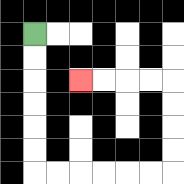{'start': '[1, 1]', 'end': '[3, 3]', 'path_directions': 'D,D,D,D,D,D,R,R,R,R,R,R,U,U,U,U,L,L,L,L', 'path_coordinates': '[[1, 1], [1, 2], [1, 3], [1, 4], [1, 5], [1, 6], [1, 7], [2, 7], [3, 7], [4, 7], [5, 7], [6, 7], [7, 7], [7, 6], [7, 5], [7, 4], [7, 3], [6, 3], [5, 3], [4, 3], [3, 3]]'}